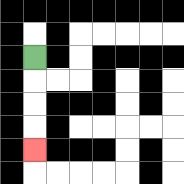{'start': '[1, 2]', 'end': '[1, 6]', 'path_directions': 'D,D,D,D', 'path_coordinates': '[[1, 2], [1, 3], [1, 4], [1, 5], [1, 6]]'}